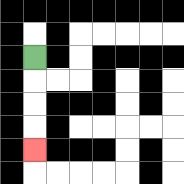{'start': '[1, 2]', 'end': '[1, 6]', 'path_directions': 'D,D,D,D', 'path_coordinates': '[[1, 2], [1, 3], [1, 4], [1, 5], [1, 6]]'}